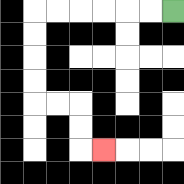{'start': '[7, 0]', 'end': '[4, 6]', 'path_directions': 'L,L,L,L,L,L,D,D,D,D,R,R,D,D,R', 'path_coordinates': '[[7, 0], [6, 0], [5, 0], [4, 0], [3, 0], [2, 0], [1, 0], [1, 1], [1, 2], [1, 3], [1, 4], [2, 4], [3, 4], [3, 5], [3, 6], [4, 6]]'}